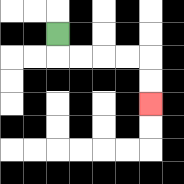{'start': '[2, 1]', 'end': '[6, 4]', 'path_directions': 'D,R,R,R,R,D,D', 'path_coordinates': '[[2, 1], [2, 2], [3, 2], [4, 2], [5, 2], [6, 2], [6, 3], [6, 4]]'}